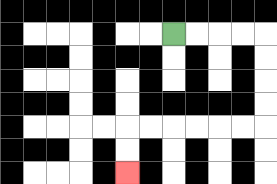{'start': '[7, 1]', 'end': '[5, 7]', 'path_directions': 'R,R,R,R,D,D,D,D,L,L,L,L,L,L,D,D', 'path_coordinates': '[[7, 1], [8, 1], [9, 1], [10, 1], [11, 1], [11, 2], [11, 3], [11, 4], [11, 5], [10, 5], [9, 5], [8, 5], [7, 5], [6, 5], [5, 5], [5, 6], [5, 7]]'}